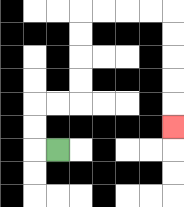{'start': '[2, 6]', 'end': '[7, 5]', 'path_directions': 'L,U,U,R,R,U,U,U,U,R,R,R,R,D,D,D,D,D', 'path_coordinates': '[[2, 6], [1, 6], [1, 5], [1, 4], [2, 4], [3, 4], [3, 3], [3, 2], [3, 1], [3, 0], [4, 0], [5, 0], [6, 0], [7, 0], [7, 1], [7, 2], [7, 3], [7, 4], [7, 5]]'}